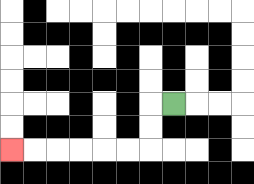{'start': '[7, 4]', 'end': '[0, 6]', 'path_directions': 'L,D,D,L,L,L,L,L,L', 'path_coordinates': '[[7, 4], [6, 4], [6, 5], [6, 6], [5, 6], [4, 6], [3, 6], [2, 6], [1, 6], [0, 6]]'}